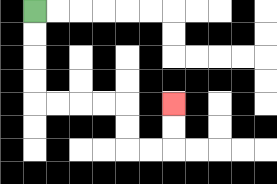{'start': '[1, 0]', 'end': '[7, 4]', 'path_directions': 'D,D,D,D,R,R,R,R,D,D,R,R,U,U', 'path_coordinates': '[[1, 0], [1, 1], [1, 2], [1, 3], [1, 4], [2, 4], [3, 4], [4, 4], [5, 4], [5, 5], [5, 6], [6, 6], [7, 6], [7, 5], [7, 4]]'}